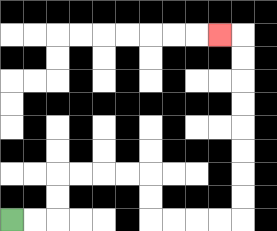{'start': '[0, 9]', 'end': '[9, 1]', 'path_directions': 'R,R,U,U,R,R,R,R,D,D,R,R,R,R,U,U,U,U,U,U,U,U,L', 'path_coordinates': '[[0, 9], [1, 9], [2, 9], [2, 8], [2, 7], [3, 7], [4, 7], [5, 7], [6, 7], [6, 8], [6, 9], [7, 9], [8, 9], [9, 9], [10, 9], [10, 8], [10, 7], [10, 6], [10, 5], [10, 4], [10, 3], [10, 2], [10, 1], [9, 1]]'}